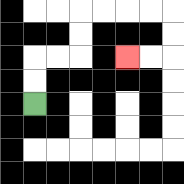{'start': '[1, 4]', 'end': '[5, 2]', 'path_directions': 'U,U,R,R,U,U,R,R,R,R,D,D,L,L', 'path_coordinates': '[[1, 4], [1, 3], [1, 2], [2, 2], [3, 2], [3, 1], [3, 0], [4, 0], [5, 0], [6, 0], [7, 0], [7, 1], [7, 2], [6, 2], [5, 2]]'}